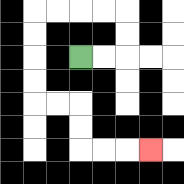{'start': '[3, 2]', 'end': '[6, 6]', 'path_directions': 'R,R,U,U,L,L,L,L,D,D,D,D,R,R,D,D,R,R,R', 'path_coordinates': '[[3, 2], [4, 2], [5, 2], [5, 1], [5, 0], [4, 0], [3, 0], [2, 0], [1, 0], [1, 1], [1, 2], [1, 3], [1, 4], [2, 4], [3, 4], [3, 5], [3, 6], [4, 6], [5, 6], [6, 6]]'}